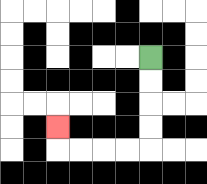{'start': '[6, 2]', 'end': '[2, 5]', 'path_directions': 'D,D,D,D,L,L,L,L,U', 'path_coordinates': '[[6, 2], [6, 3], [6, 4], [6, 5], [6, 6], [5, 6], [4, 6], [3, 6], [2, 6], [2, 5]]'}